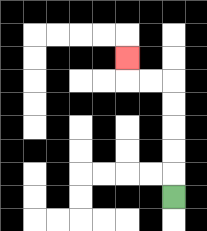{'start': '[7, 8]', 'end': '[5, 2]', 'path_directions': 'U,U,U,U,U,L,L,U', 'path_coordinates': '[[7, 8], [7, 7], [7, 6], [7, 5], [7, 4], [7, 3], [6, 3], [5, 3], [5, 2]]'}